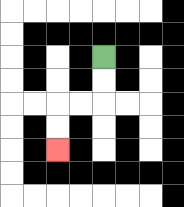{'start': '[4, 2]', 'end': '[2, 6]', 'path_directions': 'D,D,L,L,D,D', 'path_coordinates': '[[4, 2], [4, 3], [4, 4], [3, 4], [2, 4], [2, 5], [2, 6]]'}